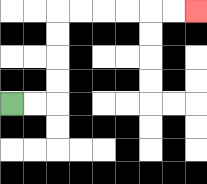{'start': '[0, 4]', 'end': '[8, 0]', 'path_directions': 'R,R,U,U,U,U,R,R,R,R,R,R', 'path_coordinates': '[[0, 4], [1, 4], [2, 4], [2, 3], [2, 2], [2, 1], [2, 0], [3, 0], [4, 0], [5, 0], [6, 0], [7, 0], [8, 0]]'}